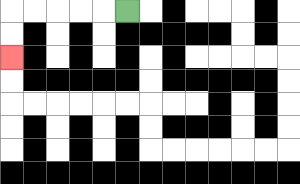{'start': '[5, 0]', 'end': '[0, 2]', 'path_directions': 'L,L,L,L,L,D,D', 'path_coordinates': '[[5, 0], [4, 0], [3, 0], [2, 0], [1, 0], [0, 0], [0, 1], [0, 2]]'}